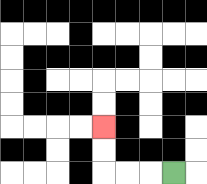{'start': '[7, 7]', 'end': '[4, 5]', 'path_directions': 'L,L,L,U,U', 'path_coordinates': '[[7, 7], [6, 7], [5, 7], [4, 7], [4, 6], [4, 5]]'}